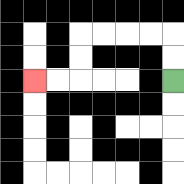{'start': '[7, 3]', 'end': '[1, 3]', 'path_directions': 'U,U,L,L,L,L,D,D,L,L', 'path_coordinates': '[[7, 3], [7, 2], [7, 1], [6, 1], [5, 1], [4, 1], [3, 1], [3, 2], [3, 3], [2, 3], [1, 3]]'}